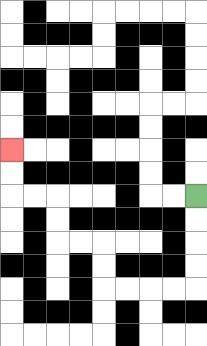{'start': '[8, 8]', 'end': '[0, 6]', 'path_directions': 'D,D,D,D,L,L,L,L,U,U,L,L,U,U,L,L,U,U', 'path_coordinates': '[[8, 8], [8, 9], [8, 10], [8, 11], [8, 12], [7, 12], [6, 12], [5, 12], [4, 12], [4, 11], [4, 10], [3, 10], [2, 10], [2, 9], [2, 8], [1, 8], [0, 8], [0, 7], [0, 6]]'}